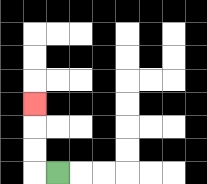{'start': '[2, 7]', 'end': '[1, 4]', 'path_directions': 'L,U,U,U', 'path_coordinates': '[[2, 7], [1, 7], [1, 6], [1, 5], [1, 4]]'}